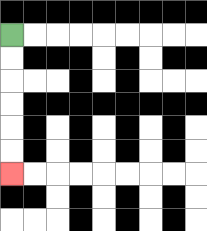{'start': '[0, 1]', 'end': '[0, 7]', 'path_directions': 'D,D,D,D,D,D', 'path_coordinates': '[[0, 1], [0, 2], [0, 3], [0, 4], [0, 5], [0, 6], [0, 7]]'}